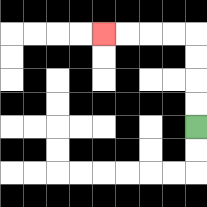{'start': '[8, 5]', 'end': '[4, 1]', 'path_directions': 'U,U,U,U,L,L,L,L', 'path_coordinates': '[[8, 5], [8, 4], [8, 3], [8, 2], [8, 1], [7, 1], [6, 1], [5, 1], [4, 1]]'}